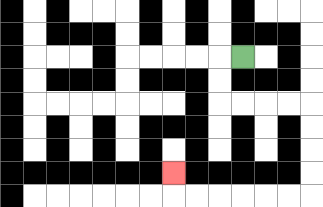{'start': '[10, 2]', 'end': '[7, 7]', 'path_directions': 'L,D,D,R,R,R,R,D,D,D,D,L,L,L,L,L,L,U', 'path_coordinates': '[[10, 2], [9, 2], [9, 3], [9, 4], [10, 4], [11, 4], [12, 4], [13, 4], [13, 5], [13, 6], [13, 7], [13, 8], [12, 8], [11, 8], [10, 8], [9, 8], [8, 8], [7, 8], [7, 7]]'}